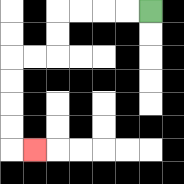{'start': '[6, 0]', 'end': '[1, 6]', 'path_directions': 'L,L,L,L,D,D,L,L,D,D,D,D,R', 'path_coordinates': '[[6, 0], [5, 0], [4, 0], [3, 0], [2, 0], [2, 1], [2, 2], [1, 2], [0, 2], [0, 3], [0, 4], [0, 5], [0, 6], [1, 6]]'}